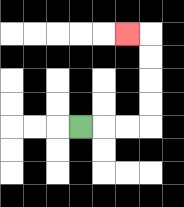{'start': '[3, 5]', 'end': '[5, 1]', 'path_directions': 'R,R,R,U,U,U,U,L', 'path_coordinates': '[[3, 5], [4, 5], [5, 5], [6, 5], [6, 4], [6, 3], [6, 2], [6, 1], [5, 1]]'}